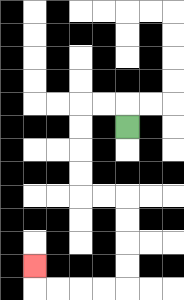{'start': '[5, 5]', 'end': '[1, 11]', 'path_directions': 'U,L,L,D,D,D,D,R,R,D,D,D,D,L,L,L,L,U', 'path_coordinates': '[[5, 5], [5, 4], [4, 4], [3, 4], [3, 5], [3, 6], [3, 7], [3, 8], [4, 8], [5, 8], [5, 9], [5, 10], [5, 11], [5, 12], [4, 12], [3, 12], [2, 12], [1, 12], [1, 11]]'}